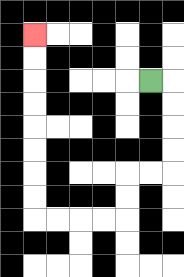{'start': '[6, 3]', 'end': '[1, 1]', 'path_directions': 'R,D,D,D,D,L,L,D,D,L,L,L,L,U,U,U,U,U,U,U,U', 'path_coordinates': '[[6, 3], [7, 3], [7, 4], [7, 5], [7, 6], [7, 7], [6, 7], [5, 7], [5, 8], [5, 9], [4, 9], [3, 9], [2, 9], [1, 9], [1, 8], [1, 7], [1, 6], [1, 5], [1, 4], [1, 3], [1, 2], [1, 1]]'}